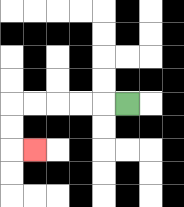{'start': '[5, 4]', 'end': '[1, 6]', 'path_directions': 'L,L,L,L,L,D,D,R', 'path_coordinates': '[[5, 4], [4, 4], [3, 4], [2, 4], [1, 4], [0, 4], [0, 5], [0, 6], [1, 6]]'}